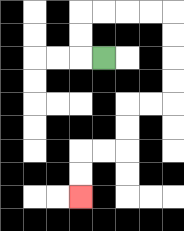{'start': '[4, 2]', 'end': '[3, 8]', 'path_directions': 'L,U,U,R,R,R,R,D,D,D,D,L,L,D,D,L,L,D,D', 'path_coordinates': '[[4, 2], [3, 2], [3, 1], [3, 0], [4, 0], [5, 0], [6, 0], [7, 0], [7, 1], [7, 2], [7, 3], [7, 4], [6, 4], [5, 4], [5, 5], [5, 6], [4, 6], [3, 6], [3, 7], [3, 8]]'}